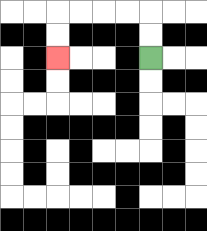{'start': '[6, 2]', 'end': '[2, 2]', 'path_directions': 'U,U,L,L,L,L,D,D', 'path_coordinates': '[[6, 2], [6, 1], [6, 0], [5, 0], [4, 0], [3, 0], [2, 0], [2, 1], [2, 2]]'}